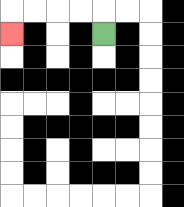{'start': '[4, 1]', 'end': '[0, 1]', 'path_directions': 'U,L,L,L,L,D', 'path_coordinates': '[[4, 1], [4, 0], [3, 0], [2, 0], [1, 0], [0, 0], [0, 1]]'}